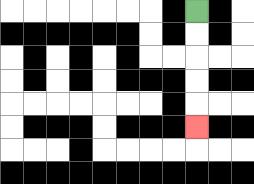{'start': '[8, 0]', 'end': '[8, 5]', 'path_directions': 'D,D,D,D,D', 'path_coordinates': '[[8, 0], [8, 1], [8, 2], [8, 3], [8, 4], [8, 5]]'}